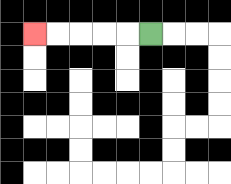{'start': '[6, 1]', 'end': '[1, 1]', 'path_directions': 'L,L,L,L,L', 'path_coordinates': '[[6, 1], [5, 1], [4, 1], [3, 1], [2, 1], [1, 1]]'}